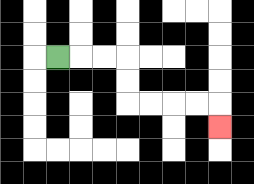{'start': '[2, 2]', 'end': '[9, 5]', 'path_directions': 'R,R,R,D,D,R,R,R,R,D', 'path_coordinates': '[[2, 2], [3, 2], [4, 2], [5, 2], [5, 3], [5, 4], [6, 4], [7, 4], [8, 4], [9, 4], [9, 5]]'}